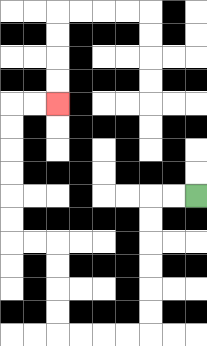{'start': '[8, 8]', 'end': '[2, 4]', 'path_directions': 'L,L,D,D,D,D,D,D,L,L,L,L,U,U,U,U,L,L,U,U,U,U,U,U,R,R', 'path_coordinates': '[[8, 8], [7, 8], [6, 8], [6, 9], [6, 10], [6, 11], [6, 12], [6, 13], [6, 14], [5, 14], [4, 14], [3, 14], [2, 14], [2, 13], [2, 12], [2, 11], [2, 10], [1, 10], [0, 10], [0, 9], [0, 8], [0, 7], [0, 6], [0, 5], [0, 4], [1, 4], [2, 4]]'}